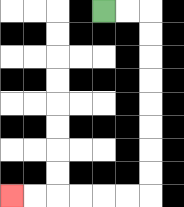{'start': '[4, 0]', 'end': '[0, 8]', 'path_directions': 'R,R,D,D,D,D,D,D,D,D,L,L,L,L,L,L', 'path_coordinates': '[[4, 0], [5, 0], [6, 0], [6, 1], [6, 2], [6, 3], [6, 4], [6, 5], [6, 6], [6, 7], [6, 8], [5, 8], [4, 8], [3, 8], [2, 8], [1, 8], [0, 8]]'}